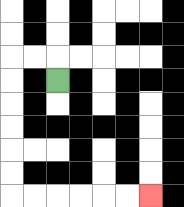{'start': '[2, 3]', 'end': '[6, 8]', 'path_directions': 'U,L,L,D,D,D,D,D,D,R,R,R,R,R,R', 'path_coordinates': '[[2, 3], [2, 2], [1, 2], [0, 2], [0, 3], [0, 4], [0, 5], [0, 6], [0, 7], [0, 8], [1, 8], [2, 8], [3, 8], [4, 8], [5, 8], [6, 8]]'}